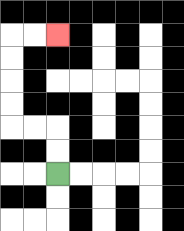{'start': '[2, 7]', 'end': '[2, 1]', 'path_directions': 'U,U,L,L,U,U,U,U,R,R', 'path_coordinates': '[[2, 7], [2, 6], [2, 5], [1, 5], [0, 5], [0, 4], [0, 3], [0, 2], [0, 1], [1, 1], [2, 1]]'}